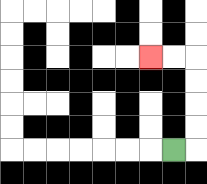{'start': '[7, 6]', 'end': '[6, 2]', 'path_directions': 'R,U,U,U,U,L,L', 'path_coordinates': '[[7, 6], [8, 6], [8, 5], [8, 4], [8, 3], [8, 2], [7, 2], [6, 2]]'}